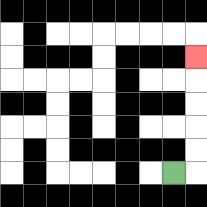{'start': '[7, 7]', 'end': '[8, 2]', 'path_directions': 'R,U,U,U,U,U', 'path_coordinates': '[[7, 7], [8, 7], [8, 6], [8, 5], [8, 4], [8, 3], [8, 2]]'}